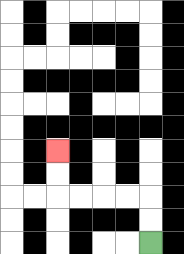{'start': '[6, 10]', 'end': '[2, 6]', 'path_directions': 'U,U,L,L,L,L,U,U', 'path_coordinates': '[[6, 10], [6, 9], [6, 8], [5, 8], [4, 8], [3, 8], [2, 8], [2, 7], [2, 6]]'}